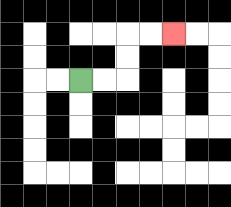{'start': '[3, 3]', 'end': '[7, 1]', 'path_directions': 'R,R,U,U,R,R', 'path_coordinates': '[[3, 3], [4, 3], [5, 3], [5, 2], [5, 1], [6, 1], [7, 1]]'}